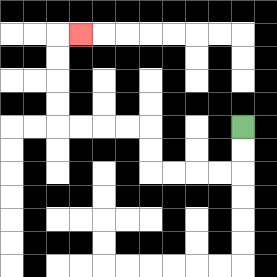{'start': '[10, 5]', 'end': '[3, 1]', 'path_directions': 'D,D,L,L,L,L,U,U,L,L,L,L,U,U,U,U,R', 'path_coordinates': '[[10, 5], [10, 6], [10, 7], [9, 7], [8, 7], [7, 7], [6, 7], [6, 6], [6, 5], [5, 5], [4, 5], [3, 5], [2, 5], [2, 4], [2, 3], [2, 2], [2, 1], [3, 1]]'}